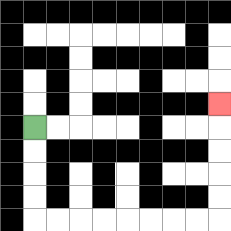{'start': '[1, 5]', 'end': '[9, 4]', 'path_directions': 'D,D,D,D,R,R,R,R,R,R,R,R,U,U,U,U,U', 'path_coordinates': '[[1, 5], [1, 6], [1, 7], [1, 8], [1, 9], [2, 9], [3, 9], [4, 9], [5, 9], [6, 9], [7, 9], [8, 9], [9, 9], [9, 8], [9, 7], [9, 6], [9, 5], [9, 4]]'}